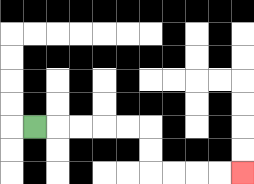{'start': '[1, 5]', 'end': '[10, 7]', 'path_directions': 'R,R,R,R,R,D,D,R,R,R,R', 'path_coordinates': '[[1, 5], [2, 5], [3, 5], [4, 5], [5, 5], [6, 5], [6, 6], [6, 7], [7, 7], [8, 7], [9, 7], [10, 7]]'}